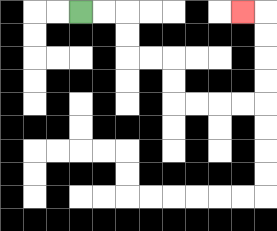{'start': '[3, 0]', 'end': '[10, 0]', 'path_directions': 'R,R,D,D,R,R,D,D,R,R,R,R,U,U,U,U,L', 'path_coordinates': '[[3, 0], [4, 0], [5, 0], [5, 1], [5, 2], [6, 2], [7, 2], [7, 3], [7, 4], [8, 4], [9, 4], [10, 4], [11, 4], [11, 3], [11, 2], [11, 1], [11, 0], [10, 0]]'}